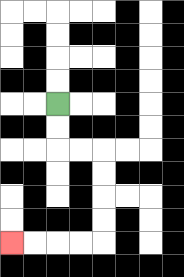{'start': '[2, 4]', 'end': '[0, 10]', 'path_directions': 'D,D,R,R,D,D,D,D,L,L,L,L', 'path_coordinates': '[[2, 4], [2, 5], [2, 6], [3, 6], [4, 6], [4, 7], [4, 8], [4, 9], [4, 10], [3, 10], [2, 10], [1, 10], [0, 10]]'}